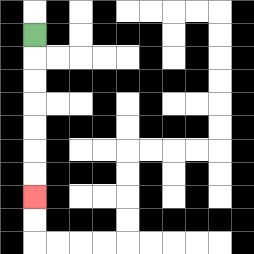{'start': '[1, 1]', 'end': '[1, 8]', 'path_directions': 'D,D,D,D,D,D,D', 'path_coordinates': '[[1, 1], [1, 2], [1, 3], [1, 4], [1, 5], [1, 6], [1, 7], [1, 8]]'}